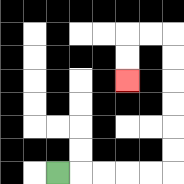{'start': '[2, 7]', 'end': '[5, 3]', 'path_directions': 'R,R,R,R,R,U,U,U,U,U,U,L,L,D,D', 'path_coordinates': '[[2, 7], [3, 7], [4, 7], [5, 7], [6, 7], [7, 7], [7, 6], [7, 5], [7, 4], [7, 3], [7, 2], [7, 1], [6, 1], [5, 1], [5, 2], [5, 3]]'}